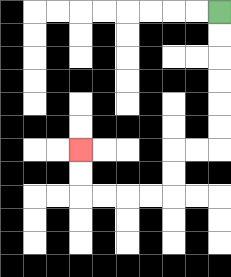{'start': '[9, 0]', 'end': '[3, 6]', 'path_directions': 'D,D,D,D,D,D,L,L,D,D,L,L,L,L,U,U', 'path_coordinates': '[[9, 0], [9, 1], [9, 2], [9, 3], [9, 4], [9, 5], [9, 6], [8, 6], [7, 6], [7, 7], [7, 8], [6, 8], [5, 8], [4, 8], [3, 8], [3, 7], [3, 6]]'}